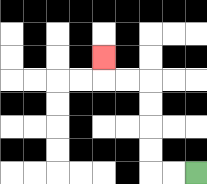{'start': '[8, 7]', 'end': '[4, 2]', 'path_directions': 'L,L,U,U,U,U,L,L,U', 'path_coordinates': '[[8, 7], [7, 7], [6, 7], [6, 6], [6, 5], [6, 4], [6, 3], [5, 3], [4, 3], [4, 2]]'}